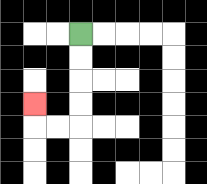{'start': '[3, 1]', 'end': '[1, 4]', 'path_directions': 'D,D,D,D,L,L,U', 'path_coordinates': '[[3, 1], [3, 2], [3, 3], [3, 4], [3, 5], [2, 5], [1, 5], [1, 4]]'}